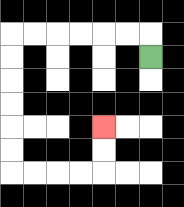{'start': '[6, 2]', 'end': '[4, 5]', 'path_directions': 'U,L,L,L,L,L,L,D,D,D,D,D,D,R,R,R,R,U,U', 'path_coordinates': '[[6, 2], [6, 1], [5, 1], [4, 1], [3, 1], [2, 1], [1, 1], [0, 1], [0, 2], [0, 3], [0, 4], [0, 5], [0, 6], [0, 7], [1, 7], [2, 7], [3, 7], [4, 7], [4, 6], [4, 5]]'}